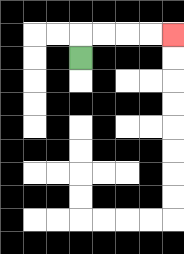{'start': '[3, 2]', 'end': '[7, 1]', 'path_directions': 'U,R,R,R,R', 'path_coordinates': '[[3, 2], [3, 1], [4, 1], [5, 1], [6, 1], [7, 1]]'}